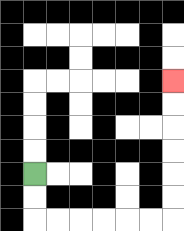{'start': '[1, 7]', 'end': '[7, 3]', 'path_directions': 'D,D,R,R,R,R,R,R,U,U,U,U,U,U', 'path_coordinates': '[[1, 7], [1, 8], [1, 9], [2, 9], [3, 9], [4, 9], [5, 9], [6, 9], [7, 9], [7, 8], [7, 7], [7, 6], [7, 5], [7, 4], [7, 3]]'}